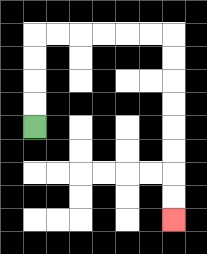{'start': '[1, 5]', 'end': '[7, 9]', 'path_directions': 'U,U,U,U,R,R,R,R,R,R,D,D,D,D,D,D,D,D', 'path_coordinates': '[[1, 5], [1, 4], [1, 3], [1, 2], [1, 1], [2, 1], [3, 1], [4, 1], [5, 1], [6, 1], [7, 1], [7, 2], [7, 3], [7, 4], [7, 5], [7, 6], [7, 7], [7, 8], [7, 9]]'}